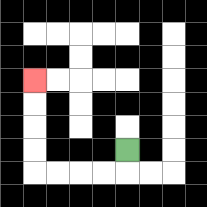{'start': '[5, 6]', 'end': '[1, 3]', 'path_directions': 'D,L,L,L,L,U,U,U,U', 'path_coordinates': '[[5, 6], [5, 7], [4, 7], [3, 7], [2, 7], [1, 7], [1, 6], [1, 5], [1, 4], [1, 3]]'}